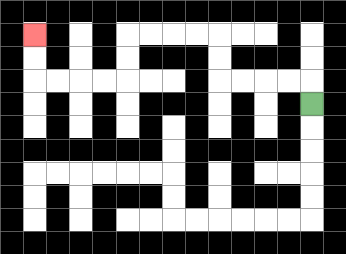{'start': '[13, 4]', 'end': '[1, 1]', 'path_directions': 'U,L,L,L,L,U,U,L,L,L,L,D,D,L,L,L,L,U,U', 'path_coordinates': '[[13, 4], [13, 3], [12, 3], [11, 3], [10, 3], [9, 3], [9, 2], [9, 1], [8, 1], [7, 1], [6, 1], [5, 1], [5, 2], [5, 3], [4, 3], [3, 3], [2, 3], [1, 3], [1, 2], [1, 1]]'}